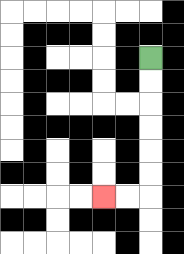{'start': '[6, 2]', 'end': '[4, 8]', 'path_directions': 'D,D,D,D,D,D,L,L', 'path_coordinates': '[[6, 2], [6, 3], [6, 4], [6, 5], [6, 6], [6, 7], [6, 8], [5, 8], [4, 8]]'}